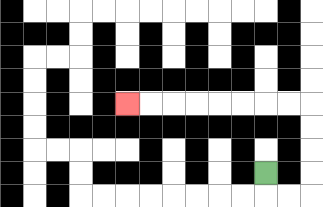{'start': '[11, 7]', 'end': '[5, 4]', 'path_directions': 'D,R,R,U,U,U,U,L,L,L,L,L,L,L,L', 'path_coordinates': '[[11, 7], [11, 8], [12, 8], [13, 8], [13, 7], [13, 6], [13, 5], [13, 4], [12, 4], [11, 4], [10, 4], [9, 4], [8, 4], [7, 4], [6, 4], [5, 4]]'}